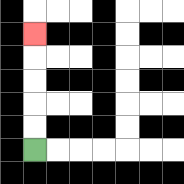{'start': '[1, 6]', 'end': '[1, 1]', 'path_directions': 'U,U,U,U,U', 'path_coordinates': '[[1, 6], [1, 5], [1, 4], [1, 3], [1, 2], [1, 1]]'}